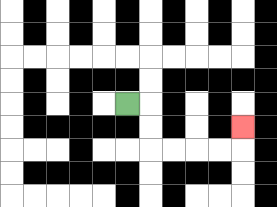{'start': '[5, 4]', 'end': '[10, 5]', 'path_directions': 'R,D,D,R,R,R,R,U', 'path_coordinates': '[[5, 4], [6, 4], [6, 5], [6, 6], [7, 6], [8, 6], [9, 6], [10, 6], [10, 5]]'}